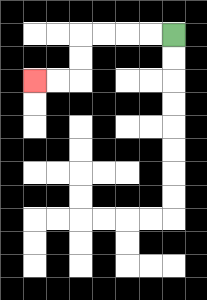{'start': '[7, 1]', 'end': '[1, 3]', 'path_directions': 'L,L,L,L,D,D,L,L', 'path_coordinates': '[[7, 1], [6, 1], [5, 1], [4, 1], [3, 1], [3, 2], [3, 3], [2, 3], [1, 3]]'}